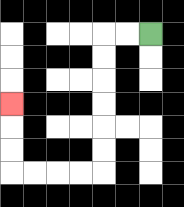{'start': '[6, 1]', 'end': '[0, 4]', 'path_directions': 'L,L,D,D,D,D,D,D,L,L,L,L,U,U,U', 'path_coordinates': '[[6, 1], [5, 1], [4, 1], [4, 2], [4, 3], [4, 4], [4, 5], [4, 6], [4, 7], [3, 7], [2, 7], [1, 7], [0, 7], [0, 6], [0, 5], [0, 4]]'}